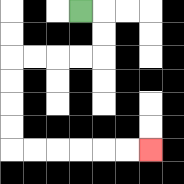{'start': '[3, 0]', 'end': '[6, 6]', 'path_directions': 'R,D,D,L,L,L,L,D,D,D,D,R,R,R,R,R,R', 'path_coordinates': '[[3, 0], [4, 0], [4, 1], [4, 2], [3, 2], [2, 2], [1, 2], [0, 2], [0, 3], [0, 4], [0, 5], [0, 6], [1, 6], [2, 6], [3, 6], [4, 6], [5, 6], [6, 6]]'}